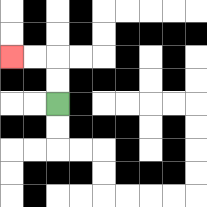{'start': '[2, 4]', 'end': '[0, 2]', 'path_directions': 'U,U,L,L', 'path_coordinates': '[[2, 4], [2, 3], [2, 2], [1, 2], [0, 2]]'}